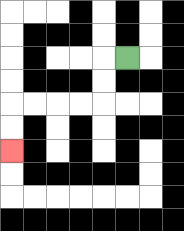{'start': '[5, 2]', 'end': '[0, 6]', 'path_directions': 'L,D,D,L,L,L,L,D,D', 'path_coordinates': '[[5, 2], [4, 2], [4, 3], [4, 4], [3, 4], [2, 4], [1, 4], [0, 4], [0, 5], [0, 6]]'}